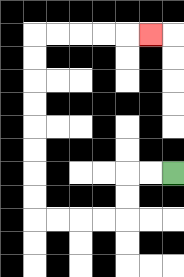{'start': '[7, 7]', 'end': '[6, 1]', 'path_directions': 'L,L,D,D,L,L,L,L,U,U,U,U,U,U,U,U,R,R,R,R,R', 'path_coordinates': '[[7, 7], [6, 7], [5, 7], [5, 8], [5, 9], [4, 9], [3, 9], [2, 9], [1, 9], [1, 8], [1, 7], [1, 6], [1, 5], [1, 4], [1, 3], [1, 2], [1, 1], [2, 1], [3, 1], [4, 1], [5, 1], [6, 1]]'}